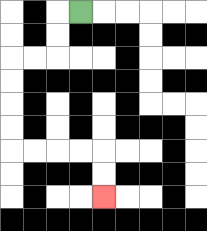{'start': '[3, 0]', 'end': '[4, 8]', 'path_directions': 'L,D,D,L,L,D,D,D,D,R,R,R,R,D,D', 'path_coordinates': '[[3, 0], [2, 0], [2, 1], [2, 2], [1, 2], [0, 2], [0, 3], [0, 4], [0, 5], [0, 6], [1, 6], [2, 6], [3, 6], [4, 6], [4, 7], [4, 8]]'}